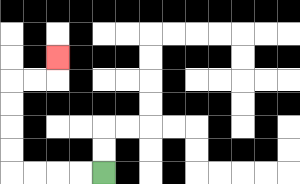{'start': '[4, 7]', 'end': '[2, 2]', 'path_directions': 'L,L,L,L,U,U,U,U,R,R,U', 'path_coordinates': '[[4, 7], [3, 7], [2, 7], [1, 7], [0, 7], [0, 6], [0, 5], [0, 4], [0, 3], [1, 3], [2, 3], [2, 2]]'}